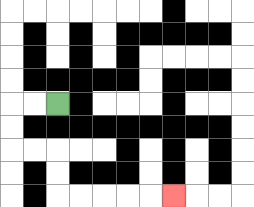{'start': '[2, 4]', 'end': '[7, 8]', 'path_directions': 'L,L,D,D,R,R,D,D,R,R,R,R,R', 'path_coordinates': '[[2, 4], [1, 4], [0, 4], [0, 5], [0, 6], [1, 6], [2, 6], [2, 7], [2, 8], [3, 8], [4, 8], [5, 8], [6, 8], [7, 8]]'}